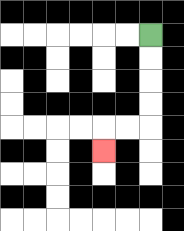{'start': '[6, 1]', 'end': '[4, 6]', 'path_directions': 'D,D,D,D,L,L,D', 'path_coordinates': '[[6, 1], [6, 2], [6, 3], [6, 4], [6, 5], [5, 5], [4, 5], [4, 6]]'}